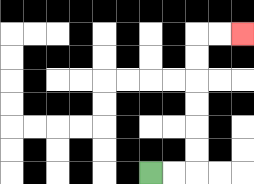{'start': '[6, 7]', 'end': '[10, 1]', 'path_directions': 'R,R,U,U,U,U,U,U,R,R', 'path_coordinates': '[[6, 7], [7, 7], [8, 7], [8, 6], [8, 5], [8, 4], [8, 3], [8, 2], [8, 1], [9, 1], [10, 1]]'}